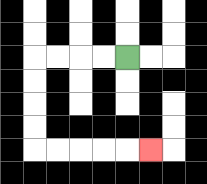{'start': '[5, 2]', 'end': '[6, 6]', 'path_directions': 'L,L,L,L,D,D,D,D,R,R,R,R,R', 'path_coordinates': '[[5, 2], [4, 2], [3, 2], [2, 2], [1, 2], [1, 3], [1, 4], [1, 5], [1, 6], [2, 6], [3, 6], [4, 6], [5, 6], [6, 6]]'}